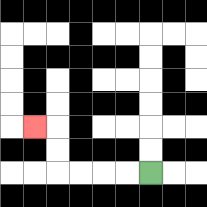{'start': '[6, 7]', 'end': '[1, 5]', 'path_directions': 'L,L,L,L,U,U,L', 'path_coordinates': '[[6, 7], [5, 7], [4, 7], [3, 7], [2, 7], [2, 6], [2, 5], [1, 5]]'}